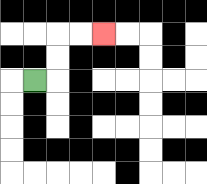{'start': '[1, 3]', 'end': '[4, 1]', 'path_directions': 'R,U,U,R,R', 'path_coordinates': '[[1, 3], [2, 3], [2, 2], [2, 1], [3, 1], [4, 1]]'}